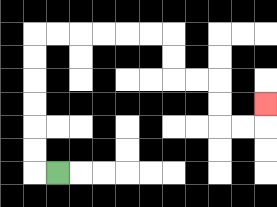{'start': '[2, 7]', 'end': '[11, 4]', 'path_directions': 'L,U,U,U,U,U,U,R,R,R,R,R,R,D,D,R,R,D,D,R,R,U', 'path_coordinates': '[[2, 7], [1, 7], [1, 6], [1, 5], [1, 4], [1, 3], [1, 2], [1, 1], [2, 1], [3, 1], [4, 1], [5, 1], [6, 1], [7, 1], [7, 2], [7, 3], [8, 3], [9, 3], [9, 4], [9, 5], [10, 5], [11, 5], [11, 4]]'}